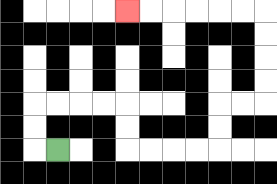{'start': '[2, 6]', 'end': '[5, 0]', 'path_directions': 'L,U,U,R,R,R,R,D,D,R,R,R,R,U,U,R,R,U,U,U,U,L,L,L,L,L,L', 'path_coordinates': '[[2, 6], [1, 6], [1, 5], [1, 4], [2, 4], [3, 4], [4, 4], [5, 4], [5, 5], [5, 6], [6, 6], [7, 6], [8, 6], [9, 6], [9, 5], [9, 4], [10, 4], [11, 4], [11, 3], [11, 2], [11, 1], [11, 0], [10, 0], [9, 0], [8, 0], [7, 0], [6, 0], [5, 0]]'}